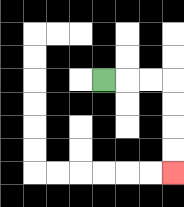{'start': '[4, 3]', 'end': '[7, 7]', 'path_directions': 'R,R,R,D,D,D,D', 'path_coordinates': '[[4, 3], [5, 3], [6, 3], [7, 3], [7, 4], [7, 5], [7, 6], [7, 7]]'}